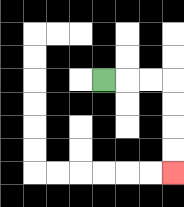{'start': '[4, 3]', 'end': '[7, 7]', 'path_directions': 'R,R,R,D,D,D,D', 'path_coordinates': '[[4, 3], [5, 3], [6, 3], [7, 3], [7, 4], [7, 5], [7, 6], [7, 7]]'}